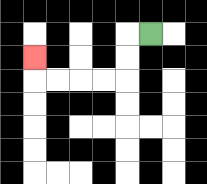{'start': '[6, 1]', 'end': '[1, 2]', 'path_directions': 'L,D,D,L,L,L,L,U', 'path_coordinates': '[[6, 1], [5, 1], [5, 2], [5, 3], [4, 3], [3, 3], [2, 3], [1, 3], [1, 2]]'}